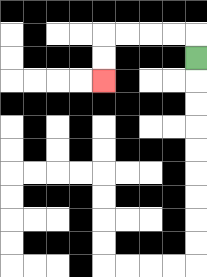{'start': '[8, 2]', 'end': '[4, 3]', 'path_directions': 'U,L,L,L,L,D,D', 'path_coordinates': '[[8, 2], [8, 1], [7, 1], [6, 1], [5, 1], [4, 1], [4, 2], [4, 3]]'}